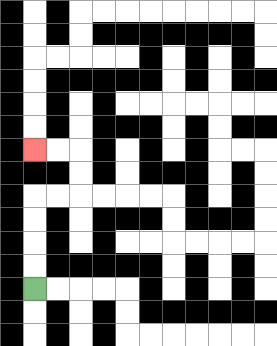{'start': '[1, 12]', 'end': '[1, 6]', 'path_directions': 'U,U,U,U,R,R,U,U,L,L', 'path_coordinates': '[[1, 12], [1, 11], [1, 10], [1, 9], [1, 8], [2, 8], [3, 8], [3, 7], [3, 6], [2, 6], [1, 6]]'}